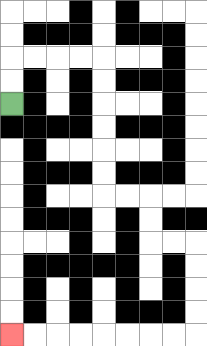{'start': '[0, 4]', 'end': '[0, 14]', 'path_directions': 'U,U,R,R,R,R,D,D,D,D,D,D,R,R,D,D,R,R,D,D,D,D,L,L,L,L,L,L,L,L', 'path_coordinates': '[[0, 4], [0, 3], [0, 2], [1, 2], [2, 2], [3, 2], [4, 2], [4, 3], [4, 4], [4, 5], [4, 6], [4, 7], [4, 8], [5, 8], [6, 8], [6, 9], [6, 10], [7, 10], [8, 10], [8, 11], [8, 12], [8, 13], [8, 14], [7, 14], [6, 14], [5, 14], [4, 14], [3, 14], [2, 14], [1, 14], [0, 14]]'}